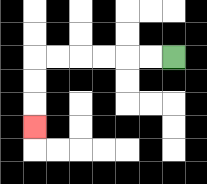{'start': '[7, 2]', 'end': '[1, 5]', 'path_directions': 'L,L,L,L,L,L,D,D,D', 'path_coordinates': '[[7, 2], [6, 2], [5, 2], [4, 2], [3, 2], [2, 2], [1, 2], [1, 3], [1, 4], [1, 5]]'}